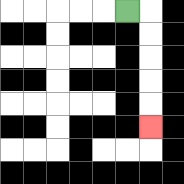{'start': '[5, 0]', 'end': '[6, 5]', 'path_directions': 'R,D,D,D,D,D', 'path_coordinates': '[[5, 0], [6, 0], [6, 1], [6, 2], [6, 3], [6, 4], [6, 5]]'}